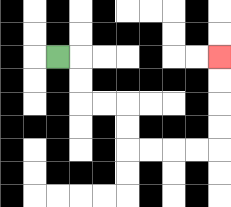{'start': '[2, 2]', 'end': '[9, 2]', 'path_directions': 'R,D,D,R,R,D,D,R,R,R,R,U,U,U,U', 'path_coordinates': '[[2, 2], [3, 2], [3, 3], [3, 4], [4, 4], [5, 4], [5, 5], [5, 6], [6, 6], [7, 6], [8, 6], [9, 6], [9, 5], [9, 4], [9, 3], [9, 2]]'}